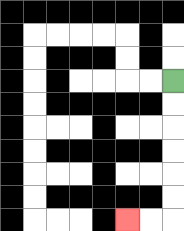{'start': '[7, 3]', 'end': '[5, 9]', 'path_directions': 'D,D,D,D,D,D,L,L', 'path_coordinates': '[[7, 3], [7, 4], [7, 5], [7, 6], [7, 7], [7, 8], [7, 9], [6, 9], [5, 9]]'}